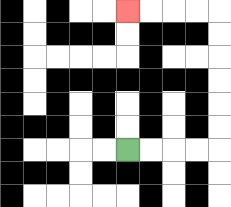{'start': '[5, 6]', 'end': '[5, 0]', 'path_directions': 'R,R,R,R,U,U,U,U,U,U,L,L,L,L', 'path_coordinates': '[[5, 6], [6, 6], [7, 6], [8, 6], [9, 6], [9, 5], [9, 4], [9, 3], [9, 2], [9, 1], [9, 0], [8, 0], [7, 0], [6, 0], [5, 0]]'}